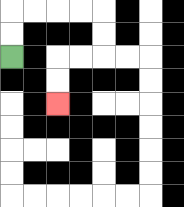{'start': '[0, 2]', 'end': '[2, 4]', 'path_directions': 'U,U,R,R,R,R,D,D,L,L,D,D', 'path_coordinates': '[[0, 2], [0, 1], [0, 0], [1, 0], [2, 0], [3, 0], [4, 0], [4, 1], [4, 2], [3, 2], [2, 2], [2, 3], [2, 4]]'}